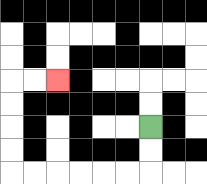{'start': '[6, 5]', 'end': '[2, 3]', 'path_directions': 'D,D,L,L,L,L,L,L,U,U,U,U,R,R', 'path_coordinates': '[[6, 5], [6, 6], [6, 7], [5, 7], [4, 7], [3, 7], [2, 7], [1, 7], [0, 7], [0, 6], [0, 5], [0, 4], [0, 3], [1, 3], [2, 3]]'}